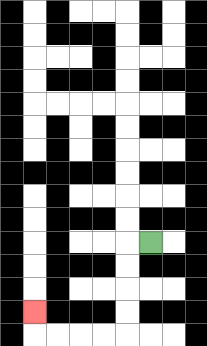{'start': '[6, 10]', 'end': '[1, 13]', 'path_directions': 'L,D,D,D,D,L,L,L,L,U', 'path_coordinates': '[[6, 10], [5, 10], [5, 11], [5, 12], [5, 13], [5, 14], [4, 14], [3, 14], [2, 14], [1, 14], [1, 13]]'}